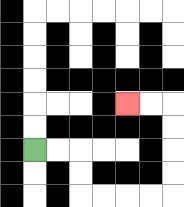{'start': '[1, 6]', 'end': '[5, 4]', 'path_directions': 'R,R,D,D,R,R,R,R,U,U,U,U,L,L', 'path_coordinates': '[[1, 6], [2, 6], [3, 6], [3, 7], [3, 8], [4, 8], [5, 8], [6, 8], [7, 8], [7, 7], [7, 6], [7, 5], [7, 4], [6, 4], [5, 4]]'}